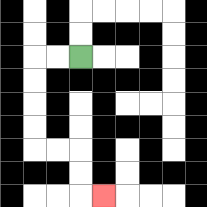{'start': '[3, 2]', 'end': '[4, 8]', 'path_directions': 'L,L,D,D,D,D,R,R,D,D,R', 'path_coordinates': '[[3, 2], [2, 2], [1, 2], [1, 3], [1, 4], [1, 5], [1, 6], [2, 6], [3, 6], [3, 7], [3, 8], [4, 8]]'}